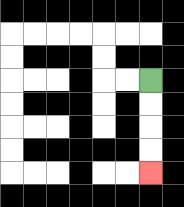{'start': '[6, 3]', 'end': '[6, 7]', 'path_directions': 'D,D,D,D', 'path_coordinates': '[[6, 3], [6, 4], [6, 5], [6, 6], [6, 7]]'}